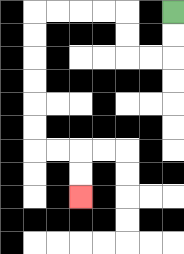{'start': '[7, 0]', 'end': '[3, 8]', 'path_directions': 'D,D,L,L,U,U,L,L,L,L,D,D,D,D,D,D,R,R,D,D', 'path_coordinates': '[[7, 0], [7, 1], [7, 2], [6, 2], [5, 2], [5, 1], [5, 0], [4, 0], [3, 0], [2, 0], [1, 0], [1, 1], [1, 2], [1, 3], [1, 4], [1, 5], [1, 6], [2, 6], [3, 6], [3, 7], [3, 8]]'}